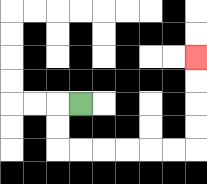{'start': '[3, 4]', 'end': '[8, 2]', 'path_directions': 'L,D,D,R,R,R,R,R,R,U,U,U,U', 'path_coordinates': '[[3, 4], [2, 4], [2, 5], [2, 6], [3, 6], [4, 6], [5, 6], [6, 6], [7, 6], [8, 6], [8, 5], [8, 4], [8, 3], [8, 2]]'}